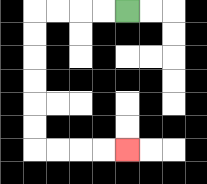{'start': '[5, 0]', 'end': '[5, 6]', 'path_directions': 'L,L,L,L,D,D,D,D,D,D,R,R,R,R', 'path_coordinates': '[[5, 0], [4, 0], [3, 0], [2, 0], [1, 0], [1, 1], [1, 2], [1, 3], [1, 4], [1, 5], [1, 6], [2, 6], [3, 6], [4, 6], [5, 6]]'}